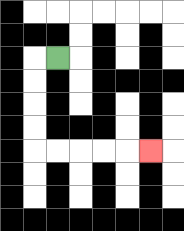{'start': '[2, 2]', 'end': '[6, 6]', 'path_directions': 'L,D,D,D,D,R,R,R,R,R', 'path_coordinates': '[[2, 2], [1, 2], [1, 3], [1, 4], [1, 5], [1, 6], [2, 6], [3, 6], [4, 6], [5, 6], [6, 6]]'}